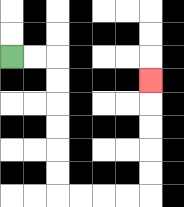{'start': '[0, 2]', 'end': '[6, 3]', 'path_directions': 'R,R,D,D,D,D,D,D,R,R,R,R,U,U,U,U,U', 'path_coordinates': '[[0, 2], [1, 2], [2, 2], [2, 3], [2, 4], [2, 5], [2, 6], [2, 7], [2, 8], [3, 8], [4, 8], [5, 8], [6, 8], [6, 7], [6, 6], [6, 5], [6, 4], [6, 3]]'}